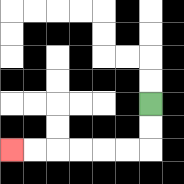{'start': '[6, 4]', 'end': '[0, 6]', 'path_directions': 'D,D,L,L,L,L,L,L', 'path_coordinates': '[[6, 4], [6, 5], [6, 6], [5, 6], [4, 6], [3, 6], [2, 6], [1, 6], [0, 6]]'}